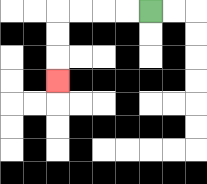{'start': '[6, 0]', 'end': '[2, 3]', 'path_directions': 'L,L,L,L,D,D,D', 'path_coordinates': '[[6, 0], [5, 0], [4, 0], [3, 0], [2, 0], [2, 1], [2, 2], [2, 3]]'}